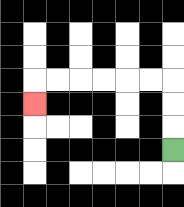{'start': '[7, 6]', 'end': '[1, 4]', 'path_directions': 'U,U,U,L,L,L,L,L,L,D', 'path_coordinates': '[[7, 6], [7, 5], [7, 4], [7, 3], [6, 3], [5, 3], [4, 3], [3, 3], [2, 3], [1, 3], [1, 4]]'}